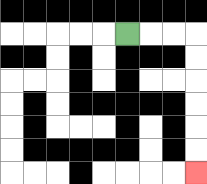{'start': '[5, 1]', 'end': '[8, 7]', 'path_directions': 'R,R,R,D,D,D,D,D,D', 'path_coordinates': '[[5, 1], [6, 1], [7, 1], [8, 1], [8, 2], [8, 3], [8, 4], [8, 5], [8, 6], [8, 7]]'}